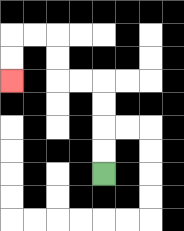{'start': '[4, 7]', 'end': '[0, 3]', 'path_directions': 'U,U,U,U,L,L,U,U,L,L,D,D', 'path_coordinates': '[[4, 7], [4, 6], [4, 5], [4, 4], [4, 3], [3, 3], [2, 3], [2, 2], [2, 1], [1, 1], [0, 1], [0, 2], [0, 3]]'}